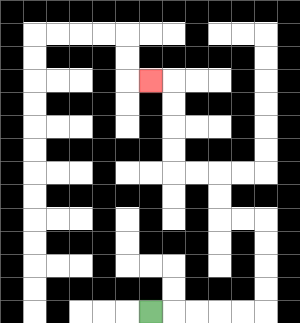{'start': '[6, 13]', 'end': '[6, 3]', 'path_directions': 'R,R,R,R,R,U,U,U,U,L,L,U,U,L,L,U,U,U,U,L', 'path_coordinates': '[[6, 13], [7, 13], [8, 13], [9, 13], [10, 13], [11, 13], [11, 12], [11, 11], [11, 10], [11, 9], [10, 9], [9, 9], [9, 8], [9, 7], [8, 7], [7, 7], [7, 6], [7, 5], [7, 4], [7, 3], [6, 3]]'}